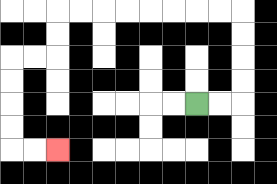{'start': '[8, 4]', 'end': '[2, 6]', 'path_directions': 'R,R,U,U,U,U,L,L,L,L,L,L,L,L,D,D,L,L,D,D,D,D,R,R', 'path_coordinates': '[[8, 4], [9, 4], [10, 4], [10, 3], [10, 2], [10, 1], [10, 0], [9, 0], [8, 0], [7, 0], [6, 0], [5, 0], [4, 0], [3, 0], [2, 0], [2, 1], [2, 2], [1, 2], [0, 2], [0, 3], [0, 4], [0, 5], [0, 6], [1, 6], [2, 6]]'}